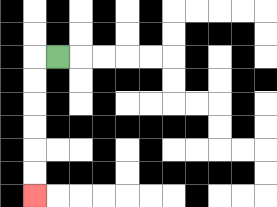{'start': '[2, 2]', 'end': '[1, 8]', 'path_directions': 'L,D,D,D,D,D,D', 'path_coordinates': '[[2, 2], [1, 2], [1, 3], [1, 4], [1, 5], [1, 6], [1, 7], [1, 8]]'}